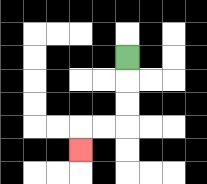{'start': '[5, 2]', 'end': '[3, 6]', 'path_directions': 'D,D,D,L,L,D', 'path_coordinates': '[[5, 2], [5, 3], [5, 4], [5, 5], [4, 5], [3, 5], [3, 6]]'}